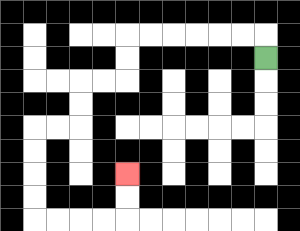{'start': '[11, 2]', 'end': '[5, 7]', 'path_directions': 'U,L,L,L,L,L,L,D,D,L,L,D,D,L,L,D,D,D,D,R,R,R,R,U,U', 'path_coordinates': '[[11, 2], [11, 1], [10, 1], [9, 1], [8, 1], [7, 1], [6, 1], [5, 1], [5, 2], [5, 3], [4, 3], [3, 3], [3, 4], [3, 5], [2, 5], [1, 5], [1, 6], [1, 7], [1, 8], [1, 9], [2, 9], [3, 9], [4, 9], [5, 9], [5, 8], [5, 7]]'}